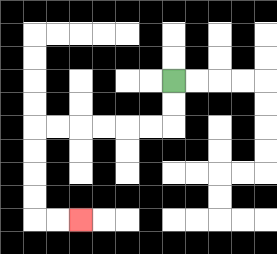{'start': '[7, 3]', 'end': '[3, 9]', 'path_directions': 'D,D,L,L,L,L,L,L,D,D,D,D,R,R', 'path_coordinates': '[[7, 3], [7, 4], [7, 5], [6, 5], [5, 5], [4, 5], [3, 5], [2, 5], [1, 5], [1, 6], [1, 7], [1, 8], [1, 9], [2, 9], [3, 9]]'}